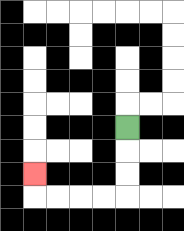{'start': '[5, 5]', 'end': '[1, 7]', 'path_directions': 'D,D,D,L,L,L,L,U', 'path_coordinates': '[[5, 5], [5, 6], [5, 7], [5, 8], [4, 8], [3, 8], [2, 8], [1, 8], [1, 7]]'}